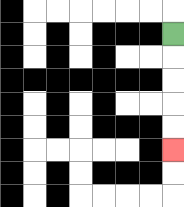{'start': '[7, 1]', 'end': '[7, 6]', 'path_directions': 'D,D,D,D,D', 'path_coordinates': '[[7, 1], [7, 2], [7, 3], [7, 4], [7, 5], [7, 6]]'}